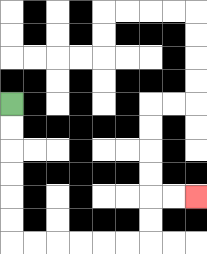{'start': '[0, 4]', 'end': '[8, 8]', 'path_directions': 'D,D,D,D,D,D,R,R,R,R,R,R,U,U,R,R', 'path_coordinates': '[[0, 4], [0, 5], [0, 6], [0, 7], [0, 8], [0, 9], [0, 10], [1, 10], [2, 10], [3, 10], [4, 10], [5, 10], [6, 10], [6, 9], [6, 8], [7, 8], [8, 8]]'}